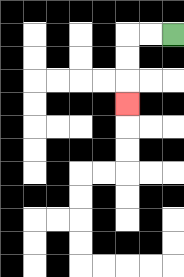{'start': '[7, 1]', 'end': '[5, 4]', 'path_directions': 'L,L,D,D,D', 'path_coordinates': '[[7, 1], [6, 1], [5, 1], [5, 2], [5, 3], [5, 4]]'}